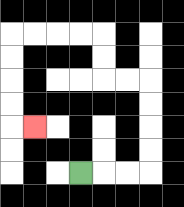{'start': '[3, 7]', 'end': '[1, 5]', 'path_directions': 'R,R,R,U,U,U,U,L,L,U,U,L,L,L,L,D,D,D,D,R', 'path_coordinates': '[[3, 7], [4, 7], [5, 7], [6, 7], [6, 6], [6, 5], [6, 4], [6, 3], [5, 3], [4, 3], [4, 2], [4, 1], [3, 1], [2, 1], [1, 1], [0, 1], [0, 2], [0, 3], [0, 4], [0, 5], [1, 5]]'}